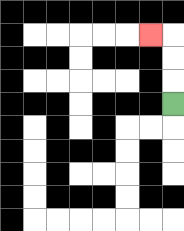{'start': '[7, 4]', 'end': '[6, 1]', 'path_directions': 'U,U,U,L', 'path_coordinates': '[[7, 4], [7, 3], [7, 2], [7, 1], [6, 1]]'}